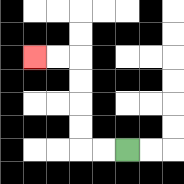{'start': '[5, 6]', 'end': '[1, 2]', 'path_directions': 'L,L,U,U,U,U,L,L', 'path_coordinates': '[[5, 6], [4, 6], [3, 6], [3, 5], [3, 4], [3, 3], [3, 2], [2, 2], [1, 2]]'}